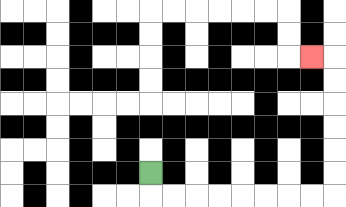{'start': '[6, 7]', 'end': '[13, 2]', 'path_directions': 'D,R,R,R,R,R,R,R,R,U,U,U,U,U,U,L', 'path_coordinates': '[[6, 7], [6, 8], [7, 8], [8, 8], [9, 8], [10, 8], [11, 8], [12, 8], [13, 8], [14, 8], [14, 7], [14, 6], [14, 5], [14, 4], [14, 3], [14, 2], [13, 2]]'}